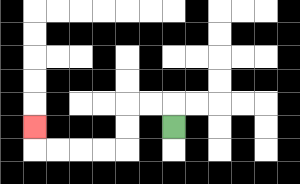{'start': '[7, 5]', 'end': '[1, 5]', 'path_directions': 'U,L,L,D,D,L,L,L,L,U', 'path_coordinates': '[[7, 5], [7, 4], [6, 4], [5, 4], [5, 5], [5, 6], [4, 6], [3, 6], [2, 6], [1, 6], [1, 5]]'}